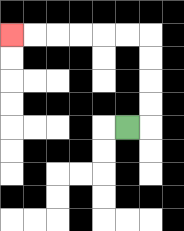{'start': '[5, 5]', 'end': '[0, 1]', 'path_directions': 'R,U,U,U,U,L,L,L,L,L,L', 'path_coordinates': '[[5, 5], [6, 5], [6, 4], [6, 3], [6, 2], [6, 1], [5, 1], [4, 1], [3, 1], [2, 1], [1, 1], [0, 1]]'}